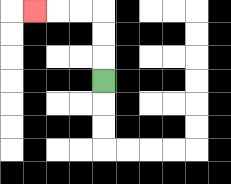{'start': '[4, 3]', 'end': '[1, 0]', 'path_directions': 'U,U,U,L,L,L', 'path_coordinates': '[[4, 3], [4, 2], [4, 1], [4, 0], [3, 0], [2, 0], [1, 0]]'}